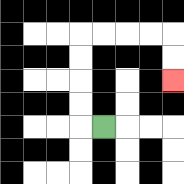{'start': '[4, 5]', 'end': '[7, 3]', 'path_directions': 'L,U,U,U,U,R,R,R,R,D,D', 'path_coordinates': '[[4, 5], [3, 5], [3, 4], [3, 3], [3, 2], [3, 1], [4, 1], [5, 1], [6, 1], [7, 1], [7, 2], [7, 3]]'}